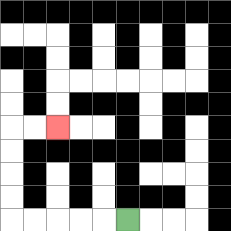{'start': '[5, 9]', 'end': '[2, 5]', 'path_directions': 'L,L,L,L,L,U,U,U,U,R,R', 'path_coordinates': '[[5, 9], [4, 9], [3, 9], [2, 9], [1, 9], [0, 9], [0, 8], [0, 7], [0, 6], [0, 5], [1, 5], [2, 5]]'}